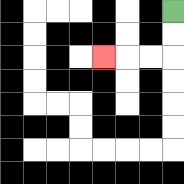{'start': '[7, 0]', 'end': '[4, 2]', 'path_directions': 'D,D,L,L,L', 'path_coordinates': '[[7, 0], [7, 1], [7, 2], [6, 2], [5, 2], [4, 2]]'}